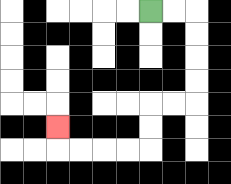{'start': '[6, 0]', 'end': '[2, 5]', 'path_directions': 'R,R,D,D,D,D,L,L,D,D,L,L,L,L,U', 'path_coordinates': '[[6, 0], [7, 0], [8, 0], [8, 1], [8, 2], [8, 3], [8, 4], [7, 4], [6, 4], [6, 5], [6, 6], [5, 6], [4, 6], [3, 6], [2, 6], [2, 5]]'}